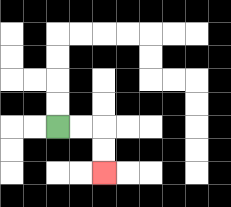{'start': '[2, 5]', 'end': '[4, 7]', 'path_directions': 'R,R,D,D', 'path_coordinates': '[[2, 5], [3, 5], [4, 5], [4, 6], [4, 7]]'}